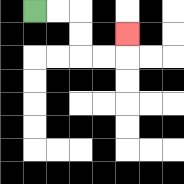{'start': '[1, 0]', 'end': '[5, 1]', 'path_directions': 'R,R,D,D,R,R,U', 'path_coordinates': '[[1, 0], [2, 0], [3, 0], [3, 1], [3, 2], [4, 2], [5, 2], [5, 1]]'}